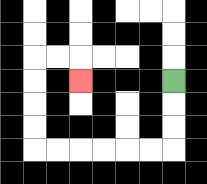{'start': '[7, 3]', 'end': '[3, 3]', 'path_directions': 'D,D,D,L,L,L,L,L,L,U,U,U,U,R,R,D', 'path_coordinates': '[[7, 3], [7, 4], [7, 5], [7, 6], [6, 6], [5, 6], [4, 6], [3, 6], [2, 6], [1, 6], [1, 5], [1, 4], [1, 3], [1, 2], [2, 2], [3, 2], [3, 3]]'}